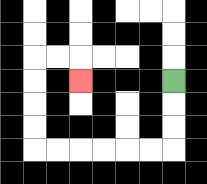{'start': '[7, 3]', 'end': '[3, 3]', 'path_directions': 'D,D,D,L,L,L,L,L,L,U,U,U,U,R,R,D', 'path_coordinates': '[[7, 3], [7, 4], [7, 5], [7, 6], [6, 6], [5, 6], [4, 6], [3, 6], [2, 6], [1, 6], [1, 5], [1, 4], [1, 3], [1, 2], [2, 2], [3, 2], [3, 3]]'}